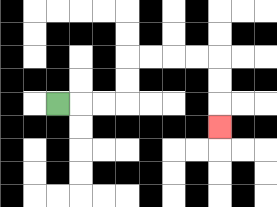{'start': '[2, 4]', 'end': '[9, 5]', 'path_directions': 'R,R,R,U,U,R,R,R,R,D,D,D', 'path_coordinates': '[[2, 4], [3, 4], [4, 4], [5, 4], [5, 3], [5, 2], [6, 2], [7, 2], [8, 2], [9, 2], [9, 3], [9, 4], [9, 5]]'}